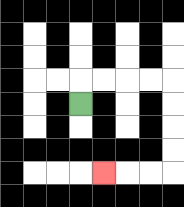{'start': '[3, 4]', 'end': '[4, 7]', 'path_directions': 'U,R,R,R,R,D,D,D,D,L,L,L', 'path_coordinates': '[[3, 4], [3, 3], [4, 3], [5, 3], [6, 3], [7, 3], [7, 4], [7, 5], [7, 6], [7, 7], [6, 7], [5, 7], [4, 7]]'}